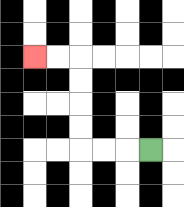{'start': '[6, 6]', 'end': '[1, 2]', 'path_directions': 'L,L,L,U,U,U,U,L,L', 'path_coordinates': '[[6, 6], [5, 6], [4, 6], [3, 6], [3, 5], [3, 4], [3, 3], [3, 2], [2, 2], [1, 2]]'}